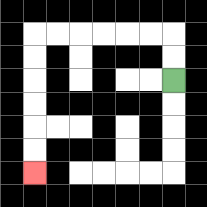{'start': '[7, 3]', 'end': '[1, 7]', 'path_directions': 'U,U,L,L,L,L,L,L,D,D,D,D,D,D', 'path_coordinates': '[[7, 3], [7, 2], [7, 1], [6, 1], [5, 1], [4, 1], [3, 1], [2, 1], [1, 1], [1, 2], [1, 3], [1, 4], [1, 5], [1, 6], [1, 7]]'}